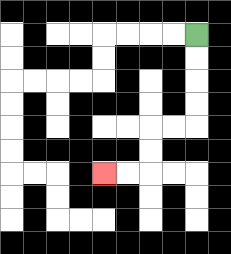{'start': '[8, 1]', 'end': '[4, 7]', 'path_directions': 'D,D,D,D,L,L,D,D,L,L', 'path_coordinates': '[[8, 1], [8, 2], [8, 3], [8, 4], [8, 5], [7, 5], [6, 5], [6, 6], [6, 7], [5, 7], [4, 7]]'}